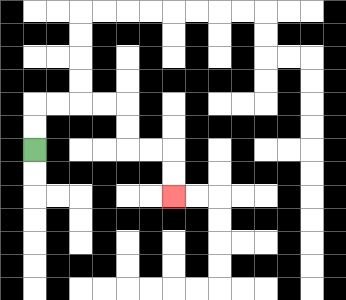{'start': '[1, 6]', 'end': '[7, 8]', 'path_directions': 'U,U,R,R,R,R,D,D,R,R,D,D', 'path_coordinates': '[[1, 6], [1, 5], [1, 4], [2, 4], [3, 4], [4, 4], [5, 4], [5, 5], [5, 6], [6, 6], [7, 6], [7, 7], [7, 8]]'}